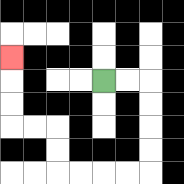{'start': '[4, 3]', 'end': '[0, 2]', 'path_directions': 'R,R,D,D,D,D,L,L,L,L,U,U,L,L,U,U,U', 'path_coordinates': '[[4, 3], [5, 3], [6, 3], [6, 4], [6, 5], [6, 6], [6, 7], [5, 7], [4, 7], [3, 7], [2, 7], [2, 6], [2, 5], [1, 5], [0, 5], [0, 4], [0, 3], [0, 2]]'}